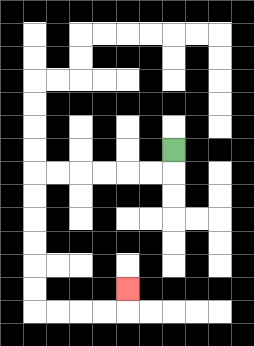{'start': '[7, 6]', 'end': '[5, 12]', 'path_directions': 'D,L,L,L,L,L,L,D,D,D,D,D,D,R,R,R,R,U', 'path_coordinates': '[[7, 6], [7, 7], [6, 7], [5, 7], [4, 7], [3, 7], [2, 7], [1, 7], [1, 8], [1, 9], [1, 10], [1, 11], [1, 12], [1, 13], [2, 13], [3, 13], [4, 13], [5, 13], [5, 12]]'}